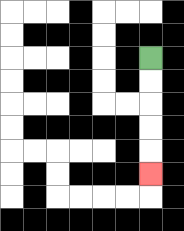{'start': '[6, 2]', 'end': '[6, 7]', 'path_directions': 'D,D,D,D,D', 'path_coordinates': '[[6, 2], [6, 3], [6, 4], [6, 5], [6, 6], [6, 7]]'}